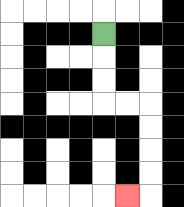{'start': '[4, 1]', 'end': '[5, 8]', 'path_directions': 'D,D,D,R,R,D,D,D,D,L', 'path_coordinates': '[[4, 1], [4, 2], [4, 3], [4, 4], [5, 4], [6, 4], [6, 5], [6, 6], [6, 7], [6, 8], [5, 8]]'}